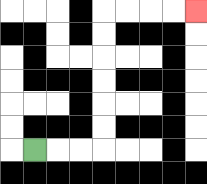{'start': '[1, 6]', 'end': '[8, 0]', 'path_directions': 'R,R,R,U,U,U,U,U,U,R,R,R,R', 'path_coordinates': '[[1, 6], [2, 6], [3, 6], [4, 6], [4, 5], [4, 4], [4, 3], [4, 2], [4, 1], [4, 0], [5, 0], [6, 0], [7, 0], [8, 0]]'}